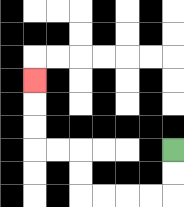{'start': '[7, 6]', 'end': '[1, 3]', 'path_directions': 'D,D,L,L,L,L,U,U,L,L,U,U,U', 'path_coordinates': '[[7, 6], [7, 7], [7, 8], [6, 8], [5, 8], [4, 8], [3, 8], [3, 7], [3, 6], [2, 6], [1, 6], [1, 5], [1, 4], [1, 3]]'}